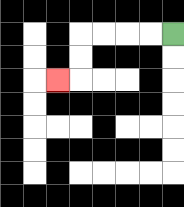{'start': '[7, 1]', 'end': '[2, 3]', 'path_directions': 'L,L,L,L,D,D,L', 'path_coordinates': '[[7, 1], [6, 1], [5, 1], [4, 1], [3, 1], [3, 2], [3, 3], [2, 3]]'}